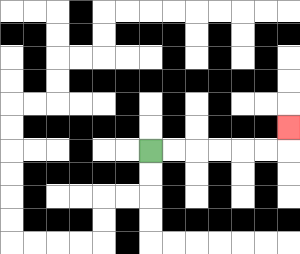{'start': '[6, 6]', 'end': '[12, 5]', 'path_directions': 'R,R,R,R,R,R,U', 'path_coordinates': '[[6, 6], [7, 6], [8, 6], [9, 6], [10, 6], [11, 6], [12, 6], [12, 5]]'}